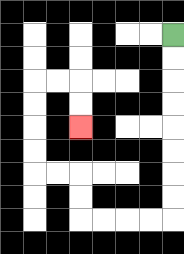{'start': '[7, 1]', 'end': '[3, 5]', 'path_directions': 'D,D,D,D,D,D,D,D,L,L,L,L,U,U,L,L,U,U,U,U,R,R,D,D', 'path_coordinates': '[[7, 1], [7, 2], [7, 3], [7, 4], [7, 5], [7, 6], [7, 7], [7, 8], [7, 9], [6, 9], [5, 9], [4, 9], [3, 9], [3, 8], [3, 7], [2, 7], [1, 7], [1, 6], [1, 5], [1, 4], [1, 3], [2, 3], [3, 3], [3, 4], [3, 5]]'}